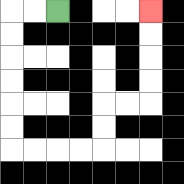{'start': '[2, 0]', 'end': '[6, 0]', 'path_directions': 'L,L,D,D,D,D,D,D,R,R,R,R,U,U,R,R,U,U,U,U', 'path_coordinates': '[[2, 0], [1, 0], [0, 0], [0, 1], [0, 2], [0, 3], [0, 4], [0, 5], [0, 6], [1, 6], [2, 6], [3, 6], [4, 6], [4, 5], [4, 4], [5, 4], [6, 4], [6, 3], [6, 2], [6, 1], [6, 0]]'}